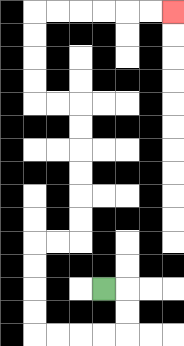{'start': '[4, 12]', 'end': '[7, 0]', 'path_directions': 'R,D,D,L,L,L,L,U,U,U,U,R,R,U,U,U,U,U,U,L,L,U,U,U,U,R,R,R,R,R,R', 'path_coordinates': '[[4, 12], [5, 12], [5, 13], [5, 14], [4, 14], [3, 14], [2, 14], [1, 14], [1, 13], [1, 12], [1, 11], [1, 10], [2, 10], [3, 10], [3, 9], [3, 8], [3, 7], [3, 6], [3, 5], [3, 4], [2, 4], [1, 4], [1, 3], [1, 2], [1, 1], [1, 0], [2, 0], [3, 0], [4, 0], [5, 0], [6, 0], [7, 0]]'}